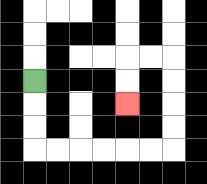{'start': '[1, 3]', 'end': '[5, 4]', 'path_directions': 'D,D,D,R,R,R,R,R,R,U,U,U,U,L,L,D,D', 'path_coordinates': '[[1, 3], [1, 4], [1, 5], [1, 6], [2, 6], [3, 6], [4, 6], [5, 6], [6, 6], [7, 6], [7, 5], [7, 4], [7, 3], [7, 2], [6, 2], [5, 2], [5, 3], [5, 4]]'}